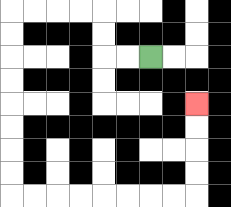{'start': '[6, 2]', 'end': '[8, 4]', 'path_directions': 'L,L,U,U,L,L,L,L,D,D,D,D,D,D,D,D,R,R,R,R,R,R,R,R,U,U,U,U', 'path_coordinates': '[[6, 2], [5, 2], [4, 2], [4, 1], [4, 0], [3, 0], [2, 0], [1, 0], [0, 0], [0, 1], [0, 2], [0, 3], [0, 4], [0, 5], [0, 6], [0, 7], [0, 8], [1, 8], [2, 8], [3, 8], [4, 8], [5, 8], [6, 8], [7, 8], [8, 8], [8, 7], [8, 6], [8, 5], [8, 4]]'}